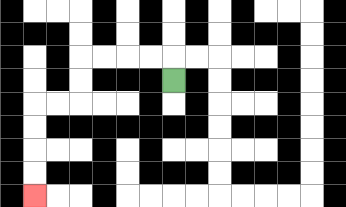{'start': '[7, 3]', 'end': '[1, 8]', 'path_directions': 'U,L,L,L,L,D,D,L,L,D,D,D,D', 'path_coordinates': '[[7, 3], [7, 2], [6, 2], [5, 2], [4, 2], [3, 2], [3, 3], [3, 4], [2, 4], [1, 4], [1, 5], [1, 6], [1, 7], [1, 8]]'}